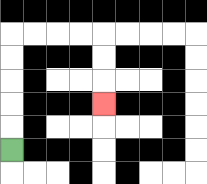{'start': '[0, 6]', 'end': '[4, 4]', 'path_directions': 'U,U,U,U,U,R,R,R,R,D,D,D', 'path_coordinates': '[[0, 6], [0, 5], [0, 4], [0, 3], [0, 2], [0, 1], [1, 1], [2, 1], [3, 1], [4, 1], [4, 2], [4, 3], [4, 4]]'}